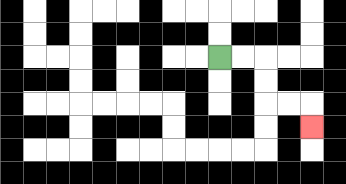{'start': '[9, 2]', 'end': '[13, 5]', 'path_directions': 'R,R,D,D,R,R,D', 'path_coordinates': '[[9, 2], [10, 2], [11, 2], [11, 3], [11, 4], [12, 4], [13, 4], [13, 5]]'}